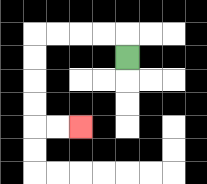{'start': '[5, 2]', 'end': '[3, 5]', 'path_directions': 'U,L,L,L,L,D,D,D,D,R,R', 'path_coordinates': '[[5, 2], [5, 1], [4, 1], [3, 1], [2, 1], [1, 1], [1, 2], [1, 3], [1, 4], [1, 5], [2, 5], [3, 5]]'}